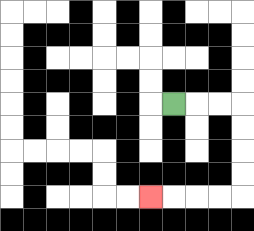{'start': '[7, 4]', 'end': '[6, 8]', 'path_directions': 'R,R,R,D,D,D,D,L,L,L,L', 'path_coordinates': '[[7, 4], [8, 4], [9, 4], [10, 4], [10, 5], [10, 6], [10, 7], [10, 8], [9, 8], [8, 8], [7, 8], [6, 8]]'}